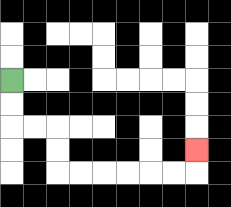{'start': '[0, 3]', 'end': '[8, 6]', 'path_directions': 'D,D,R,R,D,D,R,R,R,R,R,R,U', 'path_coordinates': '[[0, 3], [0, 4], [0, 5], [1, 5], [2, 5], [2, 6], [2, 7], [3, 7], [4, 7], [5, 7], [6, 7], [7, 7], [8, 7], [8, 6]]'}